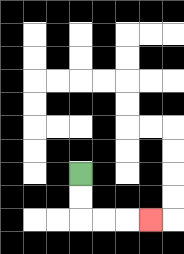{'start': '[3, 7]', 'end': '[6, 9]', 'path_directions': 'D,D,R,R,R', 'path_coordinates': '[[3, 7], [3, 8], [3, 9], [4, 9], [5, 9], [6, 9]]'}